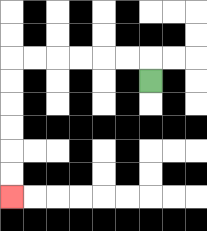{'start': '[6, 3]', 'end': '[0, 8]', 'path_directions': 'U,L,L,L,L,L,L,D,D,D,D,D,D', 'path_coordinates': '[[6, 3], [6, 2], [5, 2], [4, 2], [3, 2], [2, 2], [1, 2], [0, 2], [0, 3], [0, 4], [0, 5], [0, 6], [0, 7], [0, 8]]'}